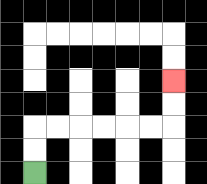{'start': '[1, 7]', 'end': '[7, 3]', 'path_directions': 'U,U,R,R,R,R,R,R,U,U', 'path_coordinates': '[[1, 7], [1, 6], [1, 5], [2, 5], [3, 5], [4, 5], [5, 5], [6, 5], [7, 5], [7, 4], [7, 3]]'}